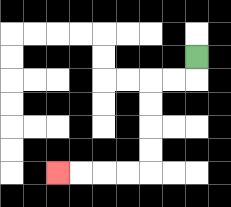{'start': '[8, 2]', 'end': '[2, 7]', 'path_directions': 'D,L,L,D,D,D,D,L,L,L,L', 'path_coordinates': '[[8, 2], [8, 3], [7, 3], [6, 3], [6, 4], [6, 5], [6, 6], [6, 7], [5, 7], [4, 7], [3, 7], [2, 7]]'}